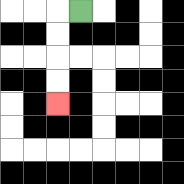{'start': '[3, 0]', 'end': '[2, 4]', 'path_directions': 'L,D,D,D,D', 'path_coordinates': '[[3, 0], [2, 0], [2, 1], [2, 2], [2, 3], [2, 4]]'}